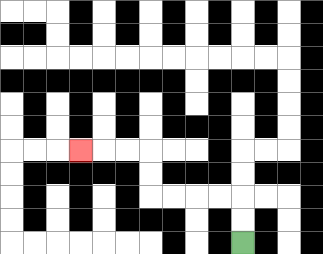{'start': '[10, 10]', 'end': '[3, 6]', 'path_directions': 'U,U,L,L,L,L,U,U,L,L,L', 'path_coordinates': '[[10, 10], [10, 9], [10, 8], [9, 8], [8, 8], [7, 8], [6, 8], [6, 7], [6, 6], [5, 6], [4, 6], [3, 6]]'}